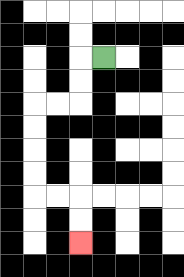{'start': '[4, 2]', 'end': '[3, 10]', 'path_directions': 'L,D,D,L,L,D,D,D,D,R,R,D,D', 'path_coordinates': '[[4, 2], [3, 2], [3, 3], [3, 4], [2, 4], [1, 4], [1, 5], [1, 6], [1, 7], [1, 8], [2, 8], [3, 8], [3, 9], [3, 10]]'}